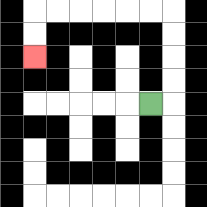{'start': '[6, 4]', 'end': '[1, 2]', 'path_directions': 'R,U,U,U,U,L,L,L,L,L,L,D,D', 'path_coordinates': '[[6, 4], [7, 4], [7, 3], [7, 2], [7, 1], [7, 0], [6, 0], [5, 0], [4, 0], [3, 0], [2, 0], [1, 0], [1, 1], [1, 2]]'}